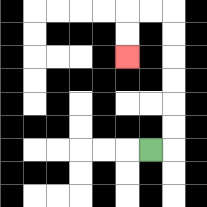{'start': '[6, 6]', 'end': '[5, 2]', 'path_directions': 'R,U,U,U,U,U,U,L,L,D,D', 'path_coordinates': '[[6, 6], [7, 6], [7, 5], [7, 4], [7, 3], [7, 2], [7, 1], [7, 0], [6, 0], [5, 0], [5, 1], [5, 2]]'}